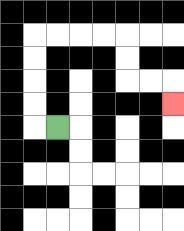{'start': '[2, 5]', 'end': '[7, 4]', 'path_directions': 'L,U,U,U,U,R,R,R,R,D,D,R,R,D', 'path_coordinates': '[[2, 5], [1, 5], [1, 4], [1, 3], [1, 2], [1, 1], [2, 1], [3, 1], [4, 1], [5, 1], [5, 2], [5, 3], [6, 3], [7, 3], [7, 4]]'}